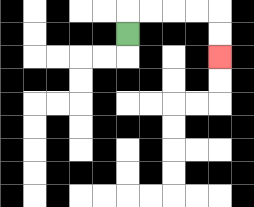{'start': '[5, 1]', 'end': '[9, 2]', 'path_directions': 'U,R,R,R,R,D,D', 'path_coordinates': '[[5, 1], [5, 0], [6, 0], [7, 0], [8, 0], [9, 0], [9, 1], [9, 2]]'}